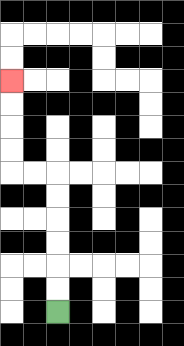{'start': '[2, 13]', 'end': '[0, 3]', 'path_directions': 'U,U,U,U,U,U,L,L,U,U,U,U', 'path_coordinates': '[[2, 13], [2, 12], [2, 11], [2, 10], [2, 9], [2, 8], [2, 7], [1, 7], [0, 7], [0, 6], [0, 5], [0, 4], [0, 3]]'}